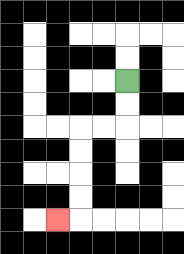{'start': '[5, 3]', 'end': '[2, 9]', 'path_directions': 'D,D,L,L,D,D,D,D,L', 'path_coordinates': '[[5, 3], [5, 4], [5, 5], [4, 5], [3, 5], [3, 6], [3, 7], [3, 8], [3, 9], [2, 9]]'}